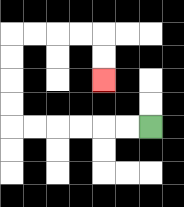{'start': '[6, 5]', 'end': '[4, 3]', 'path_directions': 'L,L,L,L,L,L,U,U,U,U,R,R,R,R,D,D', 'path_coordinates': '[[6, 5], [5, 5], [4, 5], [3, 5], [2, 5], [1, 5], [0, 5], [0, 4], [0, 3], [0, 2], [0, 1], [1, 1], [2, 1], [3, 1], [4, 1], [4, 2], [4, 3]]'}